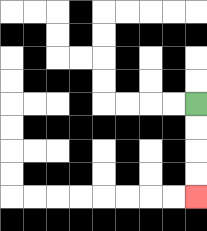{'start': '[8, 4]', 'end': '[8, 8]', 'path_directions': 'D,D,D,D', 'path_coordinates': '[[8, 4], [8, 5], [8, 6], [8, 7], [8, 8]]'}